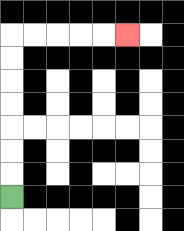{'start': '[0, 8]', 'end': '[5, 1]', 'path_directions': 'U,U,U,U,U,U,U,R,R,R,R,R', 'path_coordinates': '[[0, 8], [0, 7], [0, 6], [0, 5], [0, 4], [0, 3], [0, 2], [0, 1], [1, 1], [2, 1], [3, 1], [4, 1], [5, 1]]'}